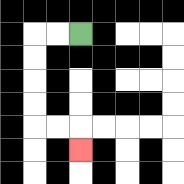{'start': '[3, 1]', 'end': '[3, 6]', 'path_directions': 'L,L,D,D,D,D,R,R,D', 'path_coordinates': '[[3, 1], [2, 1], [1, 1], [1, 2], [1, 3], [1, 4], [1, 5], [2, 5], [3, 5], [3, 6]]'}